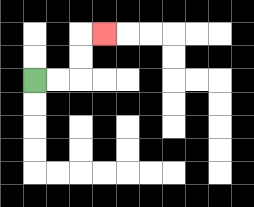{'start': '[1, 3]', 'end': '[4, 1]', 'path_directions': 'R,R,U,U,R', 'path_coordinates': '[[1, 3], [2, 3], [3, 3], [3, 2], [3, 1], [4, 1]]'}